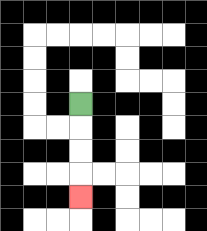{'start': '[3, 4]', 'end': '[3, 8]', 'path_directions': 'D,D,D,D', 'path_coordinates': '[[3, 4], [3, 5], [3, 6], [3, 7], [3, 8]]'}